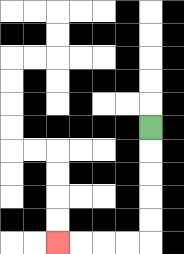{'start': '[6, 5]', 'end': '[2, 10]', 'path_directions': 'D,D,D,D,D,L,L,L,L', 'path_coordinates': '[[6, 5], [6, 6], [6, 7], [6, 8], [6, 9], [6, 10], [5, 10], [4, 10], [3, 10], [2, 10]]'}